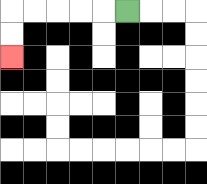{'start': '[5, 0]', 'end': '[0, 2]', 'path_directions': 'L,L,L,L,L,D,D', 'path_coordinates': '[[5, 0], [4, 0], [3, 0], [2, 0], [1, 0], [0, 0], [0, 1], [0, 2]]'}